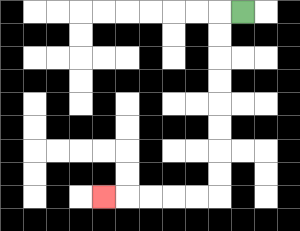{'start': '[10, 0]', 'end': '[4, 8]', 'path_directions': 'L,D,D,D,D,D,D,D,D,L,L,L,L,L', 'path_coordinates': '[[10, 0], [9, 0], [9, 1], [9, 2], [9, 3], [9, 4], [9, 5], [9, 6], [9, 7], [9, 8], [8, 8], [7, 8], [6, 8], [5, 8], [4, 8]]'}